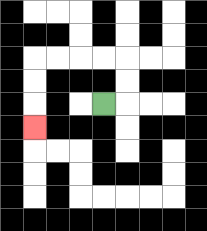{'start': '[4, 4]', 'end': '[1, 5]', 'path_directions': 'R,U,U,L,L,L,L,D,D,D', 'path_coordinates': '[[4, 4], [5, 4], [5, 3], [5, 2], [4, 2], [3, 2], [2, 2], [1, 2], [1, 3], [1, 4], [1, 5]]'}